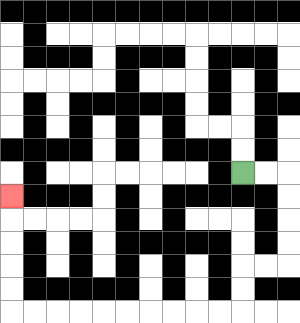{'start': '[10, 7]', 'end': '[0, 8]', 'path_directions': 'R,R,D,D,D,D,L,L,D,D,L,L,L,L,L,L,L,L,L,L,U,U,U,U,U', 'path_coordinates': '[[10, 7], [11, 7], [12, 7], [12, 8], [12, 9], [12, 10], [12, 11], [11, 11], [10, 11], [10, 12], [10, 13], [9, 13], [8, 13], [7, 13], [6, 13], [5, 13], [4, 13], [3, 13], [2, 13], [1, 13], [0, 13], [0, 12], [0, 11], [0, 10], [0, 9], [0, 8]]'}